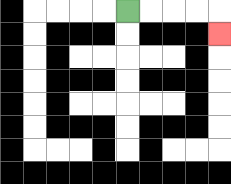{'start': '[5, 0]', 'end': '[9, 1]', 'path_directions': 'R,R,R,R,D', 'path_coordinates': '[[5, 0], [6, 0], [7, 0], [8, 0], [9, 0], [9, 1]]'}